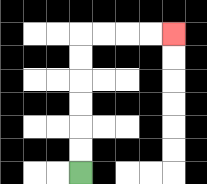{'start': '[3, 7]', 'end': '[7, 1]', 'path_directions': 'U,U,U,U,U,U,R,R,R,R', 'path_coordinates': '[[3, 7], [3, 6], [3, 5], [3, 4], [3, 3], [3, 2], [3, 1], [4, 1], [5, 1], [6, 1], [7, 1]]'}